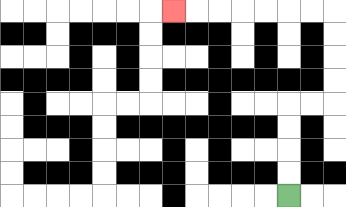{'start': '[12, 8]', 'end': '[7, 0]', 'path_directions': 'U,U,U,U,R,R,U,U,U,U,L,L,L,L,L,L,L', 'path_coordinates': '[[12, 8], [12, 7], [12, 6], [12, 5], [12, 4], [13, 4], [14, 4], [14, 3], [14, 2], [14, 1], [14, 0], [13, 0], [12, 0], [11, 0], [10, 0], [9, 0], [8, 0], [7, 0]]'}